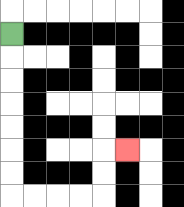{'start': '[0, 1]', 'end': '[5, 6]', 'path_directions': 'D,D,D,D,D,D,D,R,R,R,R,U,U,R', 'path_coordinates': '[[0, 1], [0, 2], [0, 3], [0, 4], [0, 5], [0, 6], [0, 7], [0, 8], [1, 8], [2, 8], [3, 8], [4, 8], [4, 7], [4, 6], [5, 6]]'}